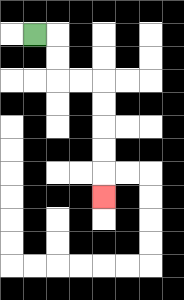{'start': '[1, 1]', 'end': '[4, 8]', 'path_directions': 'R,D,D,R,R,D,D,D,D,D', 'path_coordinates': '[[1, 1], [2, 1], [2, 2], [2, 3], [3, 3], [4, 3], [4, 4], [4, 5], [4, 6], [4, 7], [4, 8]]'}